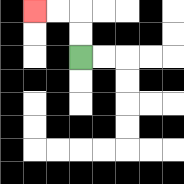{'start': '[3, 2]', 'end': '[1, 0]', 'path_directions': 'U,U,L,L', 'path_coordinates': '[[3, 2], [3, 1], [3, 0], [2, 0], [1, 0]]'}